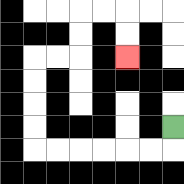{'start': '[7, 5]', 'end': '[5, 2]', 'path_directions': 'D,L,L,L,L,L,L,U,U,U,U,R,R,U,U,R,R,D,D', 'path_coordinates': '[[7, 5], [7, 6], [6, 6], [5, 6], [4, 6], [3, 6], [2, 6], [1, 6], [1, 5], [1, 4], [1, 3], [1, 2], [2, 2], [3, 2], [3, 1], [3, 0], [4, 0], [5, 0], [5, 1], [5, 2]]'}